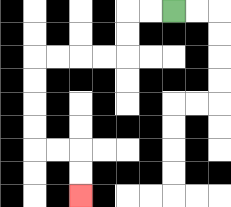{'start': '[7, 0]', 'end': '[3, 8]', 'path_directions': 'L,L,D,D,L,L,L,L,D,D,D,D,R,R,D,D', 'path_coordinates': '[[7, 0], [6, 0], [5, 0], [5, 1], [5, 2], [4, 2], [3, 2], [2, 2], [1, 2], [1, 3], [1, 4], [1, 5], [1, 6], [2, 6], [3, 6], [3, 7], [3, 8]]'}